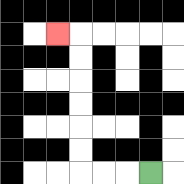{'start': '[6, 7]', 'end': '[2, 1]', 'path_directions': 'L,L,L,U,U,U,U,U,U,L', 'path_coordinates': '[[6, 7], [5, 7], [4, 7], [3, 7], [3, 6], [3, 5], [3, 4], [3, 3], [3, 2], [3, 1], [2, 1]]'}